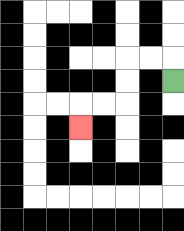{'start': '[7, 3]', 'end': '[3, 5]', 'path_directions': 'U,L,L,D,D,L,L,D', 'path_coordinates': '[[7, 3], [7, 2], [6, 2], [5, 2], [5, 3], [5, 4], [4, 4], [3, 4], [3, 5]]'}